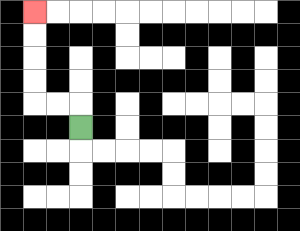{'start': '[3, 5]', 'end': '[1, 0]', 'path_directions': 'U,L,L,U,U,U,U', 'path_coordinates': '[[3, 5], [3, 4], [2, 4], [1, 4], [1, 3], [1, 2], [1, 1], [1, 0]]'}